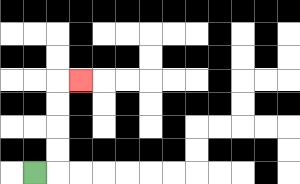{'start': '[1, 7]', 'end': '[3, 3]', 'path_directions': 'R,U,U,U,U,R', 'path_coordinates': '[[1, 7], [2, 7], [2, 6], [2, 5], [2, 4], [2, 3], [3, 3]]'}